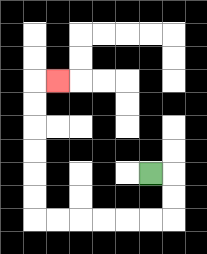{'start': '[6, 7]', 'end': '[2, 3]', 'path_directions': 'R,D,D,L,L,L,L,L,L,U,U,U,U,U,U,R', 'path_coordinates': '[[6, 7], [7, 7], [7, 8], [7, 9], [6, 9], [5, 9], [4, 9], [3, 9], [2, 9], [1, 9], [1, 8], [1, 7], [1, 6], [1, 5], [1, 4], [1, 3], [2, 3]]'}